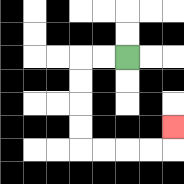{'start': '[5, 2]', 'end': '[7, 5]', 'path_directions': 'L,L,D,D,D,D,R,R,R,R,U', 'path_coordinates': '[[5, 2], [4, 2], [3, 2], [3, 3], [3, 4], [3, 5], [3, 6], [4, 6], [5, 6], [6, 6], [7, 6], [7, 5]]'}